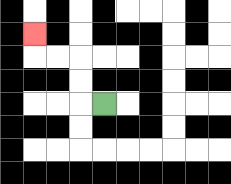{'start': '[4, 4]', 'end': '[1, 1]', 'path_directions': 'L,U,U,L,L,U', 'path_coordinates': '[[4, 4], [3, 4], [3, 3], [3, 2], [2, 2], [1, 2], [1, 1]]'}